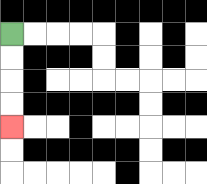{'start': '[0, 1]', 'end': '[0, 5]', 'path_directions': 'D,D,D,D', 'path_coordinates': '[[0, 1], [0, 2], [0, 3], [0, 4], [0, 5]]'}